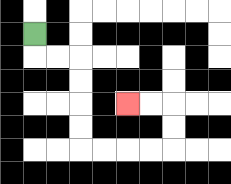{'start': '[1, 1]', 'end': '[5, 4]', 'path_directions': 'D,R,R,D,D,D,D,R,R,R,R,U,U,L,L', 'path_coordinates': '[[1, 1], [1, 2], [2, 2], [3, 2], [3, 3], [3, 4], [3, 5], [3, 6], [4, 6], [5, 6], [6, 6], [7, 6], [7, 5], [7, 4], [6, 4], [5, 4]]'}